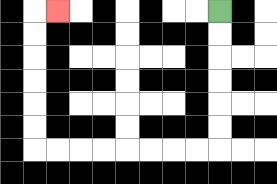{'start': '[9, 0]', 'end': '[2, 0]', 'path_directions': 'D,D,D,D,D,D,L,L,L,L,L,L,L,L,U,U,U,U,U,U,R', 'path_coordinates': '[[9, 0], [9, 1], [9, 2], [9, 3], [9, 4], [9, 5], [9, 6], [8, 6], [7, 6], [6, 6], [5, 6], [4, 6], [3, 6], [2, 6], [1, 6], [1, 5], [1, 4], [1, 3], [1, 2], [1, 1], [1, 0], [2, 0]]'}